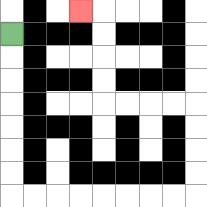{'start': '[0, 1]', 'end': '[3, 0]', 'path_directions': 'D,D,D,D,D,D,D,R,R,R,R,R,R,R,R,U,U,U,U,L,L,L,L,U,U,U,U,L', 'path_coordinates': '[[0, 1], [0, 2], [0, 3], [0, 4], [0, 5], [0, 6], [0, 7], [0, 8], [1, 8], [2, 8], [3, 8], [4, 8], [5, 8], [6, 8], [7, 8], [8, 8], [8, 7], [8, 6], [8, 5], [8, 4], [7, 4], [6, 4], [5, 4], [4, 4], [4, 3], [4, 2], [4, 1], [4, 0], [3, 0]]'}